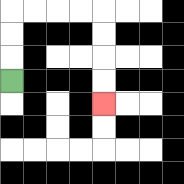{'start': '[0, 3]', 'end': '[4, 4]', 'path_directions': 'U,U,U,R,R,R,R,D,D,D,D', 'path_coordinates': '[[0, 3], [0, 2], [0, 1], [0, 0], [1, 0], [2, 0], [3, 0], [4, 0], [4, 1], [4, 2], [4, 3], [4, 4]]'}